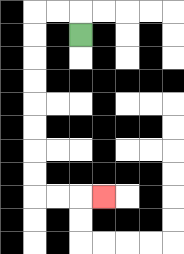{'start': '[3, 1]', 'end': '[4, 8]', 'path_directions': 'U,L,L,D,D,D,D,D,D,D,D,R,R,R', 'path_coordinates': '[[3, 1], [3, 0], [2, 0], [1, 0], [1, 1], [1, 2], [1, 3], [1, 4], [1, 5], [1, 6], [1, 7], [1, 8], [2, 8], [3, 8], [4, 8]]'}